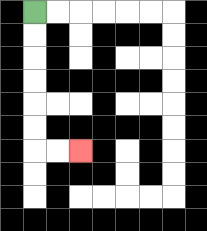{'start': '[1, 0]', 'end': '[3, 6]', 'path_directions': 'D,D,D,D,D,D,R,R', 'path_coordinates': '[[1, 0], [1, 1], [1, 2], [1, 3], [1, 4], [1, 5], [1, 6], [2, 6], [3, 6]]'}